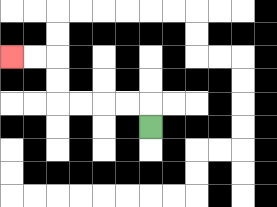{'start': '[6, 5]', 'end': '[0, 2]', 'path_directions': 'U,L,L,L,L,U,U,L,L', 'path_coordinates': '[[6, 5], [6, 4], [5, 4], [4, 4], [3, 4], [2, 4], [2, 3], [2, 2], [1, 2], [0, 2]]'}